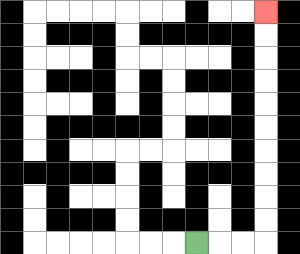{'start': '[8, 10]', 'end': '[11, 0]', 'path_directions': 'R,R,R,U,U,U,U,U,U,U,U,U,U', 'path_coordinates': '[[8, 10], [9, 10], [10, 10], [11, 10], [11, 9], [11, 8], [11, 7], [11, 6], [11, 5], [11, 4], [11, 3], [11, 2], [11, 1], [11, 0]]'}